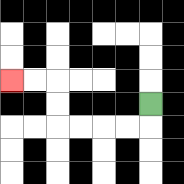{'start': '[6, 4]', 'end': '[0, 3]', 'path_directions': 'D,L,L,L,L,U,U,L,L', 'path_coordinates': '[[6, 4], [6, 5], [5, 5], [4, 5], [3, 5], [2, 5], [2, 4], [2, 3], [1, 3], [0, 3]]'}